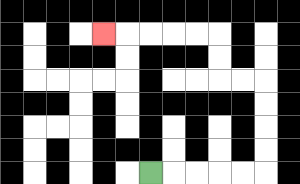{'start': '[6, 7]', 'end': '[4, 1]', 'path_directions': 'R,R,R,R,R,U,U,U,U,L,L,U,U,L,L,L,L,L', 'path_coordinates': '[[6, 7], [7, 7], [8, 7], [9, 7], [10, 7], [11, 7], [11, 6], [11, 5], [11, 4], [11, 3], [10, 3], [9, 3], [9, 2], [9, 1], [8, 1], [7, 1], [6, 1], [5, 1], [4, 1]]'}